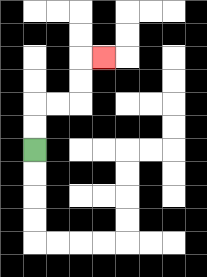{'start': '[1, 6]', 'end': '[4, 2]', 'path_directions': 'U,U,R,R,U,U,R', 'path_coordinates': '[[1, 6], [1, 5], [1, 4], [2, 4], [3, 4], [3, 3], [3, 2], [4, 2]]'}